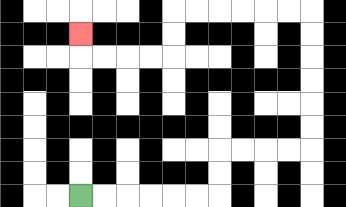{'start': '[3, 8]', 'end': '[3, 1]', 'path_directions': 'R,R,R,R,R,R,U,U,R,R,R,R,U,U,U,U,U,U,L,L,L,L,L,L,D,D,L,L,L,L,U', 'path_coordinates': '[[3, 8], [4, 8], [5, 8], [6, 8], [7, 8], [8, 8], [9, 8], [9, 7], [9, 6], [10, 6], [11, 6], [12, 6], [13, 6], [13, 5], [13, 4], [13, 3], [13, 2], [13, 1], [13, 0], [12, 0], [11, 0], [10, 0], [9, 0], [8, 0], [7, 0], [7, 1], [7, 2], [6, 2], [5, 2], [4, 2], [3, 2], [3, 1]]'}